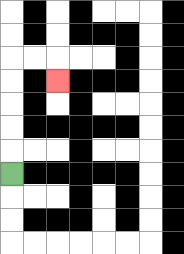{'start': '[0, 7]', 'end': '[2, 3]', 'path_directions': 'U,U,U,U,U,R,R,D', 'path_coordinates': '[[0, 7], [0, 6], [0, 5], [0, 4], [0, 3], [0, 2], [1, 2], [2, 2], [2, 3]]'}